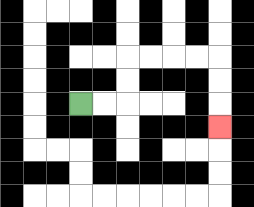{'start': '[3, 4]', 'end': '[9, 5]', 'path_directions': 'R,R,U,U,R,R,R,R,D,D,D', 'path_coordinates': '[[3, 4], [4, 4], [5, 4], [5, 3], [5, 2], [6, 2], [7, 2], [8, 2], [9, 2], [9, 3], [9, 4], [9, 5]]'}